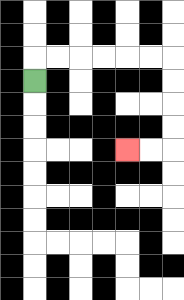{'start': '[1, 3]', 'end': '[5, 6]', 'path_directions': 'U,R,R,R,R,R,R,D,D,D,D,L,L', 'path_coordinates': '[[1, 3], [1, 2], [2, 2], [3, 2], [4, 2], [5, 2], [6, 2], [7, 2], [7, 3], [7, 4], [7, 5], [7, 6], [6, 6], [5, 6]]'}